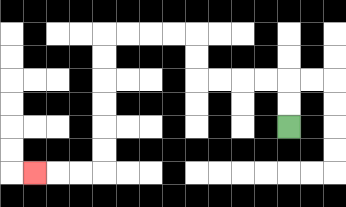{'start': '[12, 5]', 'end': '[1, 7]', 'path_directions': 'U,U,L,L,L,L,U,U,L,L,L,L,D,D,D,D,D,D,L,L,L', 'path_coordinates': '[[12, 5], [12, 4], [12, 3], [11, 3], [10, 3], [9, 3], [8, 3], [8, 2], [8, 1], [7, 1], [6, 1], [5, 1], [4, 1], [4, 2], [4, 3], [4, 4], [4, 5], [4, 6], [4, 7], [3, 7], [2, 7], [1, 7]]'}